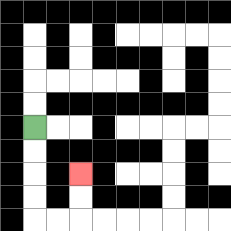{'start': '[1, 5]', 'end': '[3, 7]', 'path_directions': 'D,D,D,D,R,R,U,U', 'path_coordinates': '[[1, 5], [1, 6], [1, 7], [1, 8], [1, 9], [2, 9], [3, 9], [3, 8], [3, 7]]'}